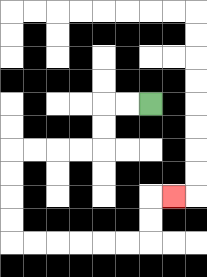{'start': '[6, 4]', 'end': '[7, 8]', 'path_directions': 'L,L,D,D,L,L,L,L,D,D,D,D,R,R,R,R,R,R,U,U,R', 'path_coordinates': '[[6, 4], [5, 4], [4, 4], [4, 5], [4, 6], [3, 6], [2, 6], [1, 6], [0, 6], [0, 7], [0, 8], [0, 9], [0, 10], [1, 10], [2, 10], [3, 10], [4, 10], [5, 10], [6, 10], [6, 9], [6, 8], [7, 8]]'}